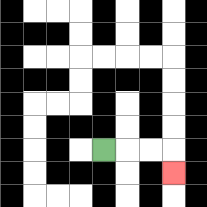{'start': '[4, 6]', 'end': '[7, 7]', 'path_directions': 'R,R,R,D', 'path_coordinates': '[[4, 6], [5, 6], [6, 6], [7, 6], [7, 7]]'}